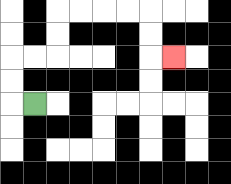{'start': '[1, 4]', 'end': '[7, 2]', 'path_directions': 'L,U,U,R,R,U,U,R,R,R,R,D,D,R', 'path_coordinates': '[[1, 4], [0, 4], [0, 3], [0, 2], [1, 2], [2, 2], [2, 1], [2, 0], [3, 0], [4, 0], [5, 0], [6, 0], [6, 1], [6, 2], [7, 2]]'}